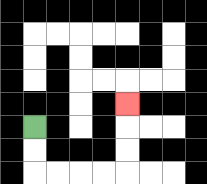{'start': '[1, 5]', 'end': '[5, 4]', 'path_directions': 'D,D,R,R,R,R,U,U,U', 'path_coordinates': '[[1, 5], [1, 6], [1, 7], [2, 7], [3, 7], [4, 7], [5, 7], [5, 6], [5, 5], [5, 4]]'}